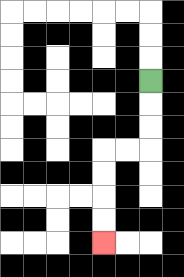{'start': '[6, 3]', 'end': '[4, 10]', 'path_directions': 'D,D,D,L,L,D,D,D,D', 'path_coordinates': '[[6, 3], [6, 4], [6, 5], [6, 6], [5, 6], [4, 6], [4, 7], [4, 8], [4, 9], [4, 10]]'}